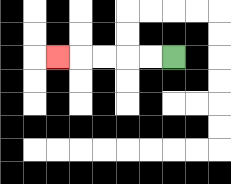{'start': '[7, 2]', 'end': '[2, 2]', 'path_directions': 'L,L,L,L,L', 'path_coordinates': '[[7, 2], [6, 2], [5, 2], [4, 2], [3, 2], [2, 2]]'}